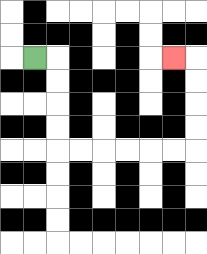{'start': '[1, 2]', 'end': '[7, 2]', 'path_directions': 'R,D,D,D,D,R,R,R,R,R,R,U,U,U,U,L', 'path_coordinates': '[[1, 2], [2, 2], [2, 3], [2, 4], [2, 5], [2, 6], [3, 6], [4, 6], [5, 6], [6, 6], [7, 6], [8, 6], [8, 5], [8, 4], [8, 3], [8, 2], [7, 2]]'}